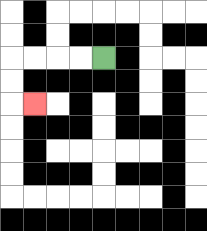{'start': '[4, 2]', 'end': '[1, 4]', 'path_directions': 'L,L,L,L,D,D,R', 'path_coordinates': '[[4, 2], [3, 2], [2, 2], [1, 2], [0, 2], [0, 3], [0, 4], [1, 4]]'}